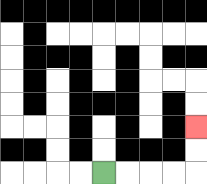{'start': '[4, 7]', 'end': '[8, 5]', 'path_directions': 'R,R,R,R,U,U', 'path_coordinates': '[[4, 7], [5, 7], [6, 7], [7, 7], [8, 7], [8, 6], [8, 5]]'}